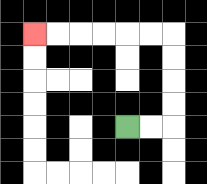{'start': '[5, 5]', 'end': '[1, 1]', 'path_directions': 'R,R,U,U,U,U,L,L,L,L,L,L', 'path_coordinates': '[[5, 5], [6, 5], [7, 5], [7, 4], [7, 3], [7, 2], [7, 1], [6, 1], [5, 1], [4, 1], [3, 1], [2, 1], [1, 1]]'}